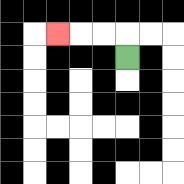{'start': '[5, 2]', 'end': '[2, 1]', 'path_directions': 'U,L,L,L', 'path_coordinates': '[[5, 2], [5, 1], [4, 1], [3, 1], [2, 1]]'}